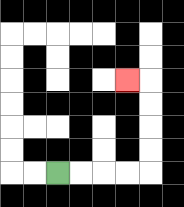{'start': '[2, 7]', 'end': '[5, 3]', 'path_directions': 'R,R,R,R,U,U,U,U,L', 'path_coordinates': '[[2, 7], [3, 7], [4, 7], [5, 7], [6, 7], [6, 6], [6, 5], [6, 4], [6, 3], [5, 3]]'}